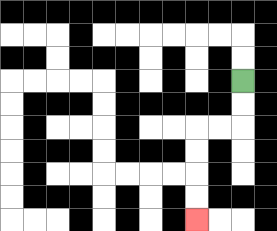{'start': '[10, 3]', 'end': '[8, 9]', 'path_directions': 'D,D,L,L,D,D,D,D', 'path_coordinates': '[[10, 3], [10, 4], [10, 5], [9, 5], [8, 5], [8, 6], [8, 7], [8, 8], [8, 9]]'}